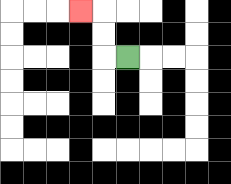{'start': '[5, 2]', 'end': '[3, 0]', 'path_directions': 'L,U,U,L', 'path_coordinates': '[[5, 2], [4, 2], [4, 1], [4, 0], [3, 0]]'}